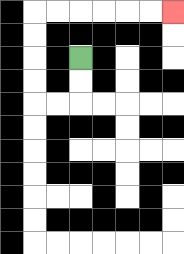{'start': '[3, 2]', 'end': '[7, 0]', 'path_directions': 'D,D,L,L,U,U,U,U,R,R,R,R,R,R', 'path_coordinates': '[[3, 2], [3, 3], [3, 4], [2, 4], [1, 4], [1, 3], [1, 2], [1, 1], [1, 0], [2, 0], [3, 0], [4, 0], [5, 0], [6, 0], [7, 0]]'}